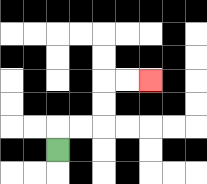{'start': '[2, 6]', 'end': '[6, 3]', 'path_directions': 'U,R,R,U,U,R,R', 'path_coordinates': '[[2, 6], [2, 5], [3, 5], [4, 5], [4, 4], [4, 3], [5, 3], [6, 3]]'}